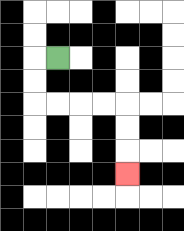{'start': '[2, 2]', 'end': '[5, 7]', 'path_directions': 'L,D,D,R,R,R,R,D,D,D', 'path_coordinates': '[[2, 2], [1, 2], [1, 3], [1, 4], [2, 4], [3, 4], [4, 4], [5, 4], [5, 5], [5, 6], [5, 7]]'}